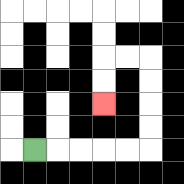{'start': '[1, 6]', 'end': '[4, 4]', 'path_directions': 'R,R,R,R,R,U,U,U,U,L,L,D,D', 'path_coordinates': '[[1, 6], [2, 6], [3, 6], [4, 6], [5, 6], [6, 6], [6, 5], [6, 4], [6, 3], [6, 2], [5, 2], [4, 2], [4, 3], [4, 4]]'}